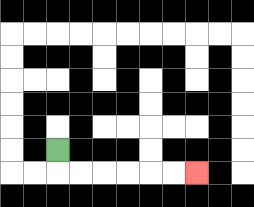{'start': '[2, 6]', 'end': '[8, 7]', 'path_directions': 'D,R,R,R,R,R,R', 'path_coordinates': '[[2, 6], [2, 7], [3, 7], [4, 7], [5, 7], [6, 7], [7, 7], [8, 7]]'}